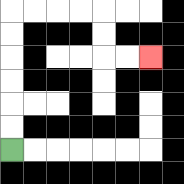{'start': '[0, 6]', 'end': '[6, 2]', 'path_directions': 'U,U,U,U,U,U,R,R,R,R,D,D,R,R', 'path_coordinates': '[[0, 6], [0, 5], [0, 4], [0, 3], [0, 2], [0, 1], [0, 0], [1, 0], [2, 0], [3, 0], [4, 0], [4, 1], [4, 2], [5, 2], [6, 2]]'}